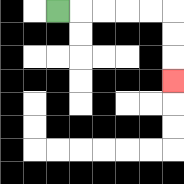{'start': '[2, 0]', 'end': '[7, 3]', 'path_directions': 'R,R,R,R,R,D,D,D', 'path_coordinates': '[[2, 0], [3, 0], [4, 0], [5, 0], [6, 0], [7, 0], [7, 1], [7, 2], [7, 3]]'}